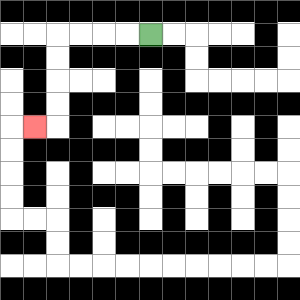{'start': '[6, 1]', 'end': '[1, 5]', 'path_directions': 'L,L,L,L,D,D,D,D,L', 'path_coordinates': '[[6, 1], [5, 1], [4, 1], [3, 1], [2, 1], [2, 2], [2, 3], [2, 4], [2, 5], [1, 5]]'}